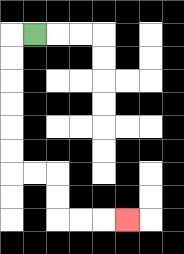{'start': '[1, 1]', 'end': '[5, 9]', 'path_directions': 'L,D,D,D,D,D,D,R,R,D,D,R,R,R', 'path_coordinates': '[[1, 1], [0, 1], [0, 2], [0, 3], [0, 4], [0, 5], [0, 6], [0, 7], [1, 7], [2, 7], [2, 8], [2, 9], [3, 9], [4, 9], [5, 9]]'}